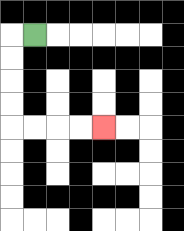{'start': '[1, 1]', 'end': '[4, 5]', 'path_directions': 'L,D,D,D,D,R,R,R,R', 'path_coordinates': '[[1, 1], [0, 1], [0, 2], [0, 3], [0, 4], [0, 5], [1, 5], [2, 5], [3, 5], [4, 5]]'}